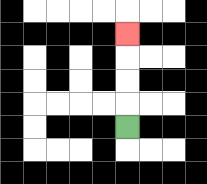{'start': '[5, 5]', 'end': '[5, 1]', 'path_directions': 'U,U,U,U', 'path_coordinates': '[[5, 5], [5, 4], [5, 3], [5, 2], [5, 1]]'}